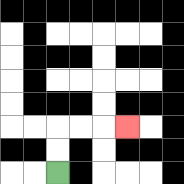{'start': '[2, 7]', 'end': '[5, 5]', 'path_directions': 'U,U,R,R,R', 'path_coordinates': '[[2, 7], [2, 6], [2, 5], [3, 5], [4, 5], [5, 5]]'}